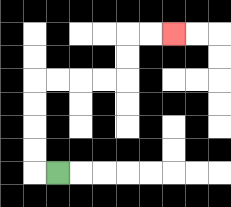{'start': '[2, 7]', 'end': '[7, 1]', 'path_directions': 'L,U,U,U,U,R,R,R,R,U,U,R,R', 'path_coordinates': '[[2, 7], [1, 7], [1, 6], [1, 5], [1, 4], [1, 3], [2, 3], [3, 3], [4, 3], [5, 3], [5, 2], [5, 1], [6, 1], [7, 1]]'}